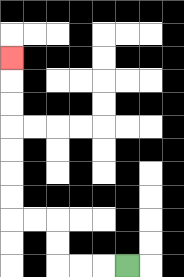{'start': '[5, 11]', 'end': '[0, 2]', 'path_directions': 'L,L,L,U,U,L,L,U,U,U,U,U,U,U', 'path_coordinates': '[[5, 11], [4, 11], [3, 11], [2, 11], [2, 10], [2, 9], [1, 9], [0, 9], [0, 8], [0, 7], [0, 6], [0, 5], [0, 4], [0, 3], [0, 2]]'}